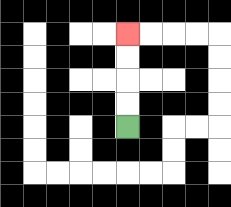{'start': '[5, 5]', 'end': '[5, 1]', 'path_directions': 'U,U,U,U', 'path_coordinates': '[[5, 5], [5, 4], [5, 3], [5, 2], [5, 1]]'}